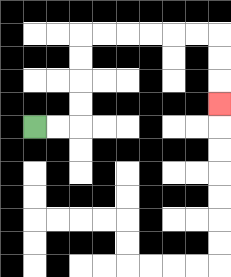{'start': '[1, 5]', 'end': '[9, 4]', 'path_directions': 'R,R,U,U,U,U,R,R,R,R,R,R,D,D,D', 'path_coordinates': '[[1, 5], [2, 5], [3, 5], [3, 4], [3, 3], [3, 2], [3, 1], [4, 1], [5, 1], [6, 1], [7, 1], [8, 1], [9, 1], [9, 2], [9, 3], [9, 4]]'}